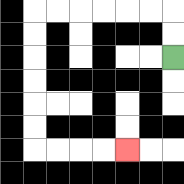{'start': '[7, 2]', 'end': '[5, 6]', 'path_directions': 'U,U,L,L,L,L,L,L,D,D,D,D,D,D,R,R,R,R', 'path_coordinates': '[[7, 2], [7, 1], [7, 0], [6, 0], [5, 0], [4, 0], [3, 0], [2, 0], [1, 0], [1, 1], [1, 2], [1, 3], [1, 4], [1, 5], [1, 6], [2, 6], [3, 6], [4, 6], [5, 6]]'}